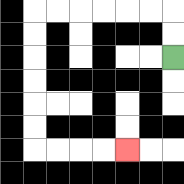{'start': '[7, 2]', 'end': '[5, 6]', 'path_directions': 'U,U,L,L,L,L,L,L,D,D,D,D,D,D,R,R,R,R', 'path_coordinates': '[[7, 2], [7, 1], [7, 0], [6, 0], [5, 0], [4, 0], [3, 0], [2, 0], [1, 0], [1, 1], [1, 2], [1, 3], [1, 4], [1, 5], [1, 6], [2, 6], [3, 6], [4, 6], [5, 6]]'}